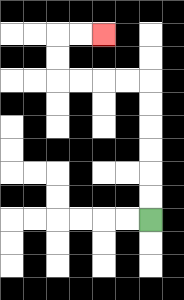{'start': '[6, 9]', 'end': '[4, 1]', 'path_directions': 'U,U,U,U,U,U,L,L,L,L,U,U,R,R', 'path_coordinates': '[[6, 9], [6, 8], [6, 7], [6, 6], [6, 5], [6, 4], [6, 3], [5, 3], [4, 3], [3, 3], [2, 3], [2, 2], [2, 1], [3, 1], [4, 1]]'}